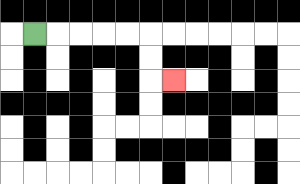{'start': '[1, 1]', 'end': '[7, 3]', 'path_directions': 'R,R,R,R,R,D,D,R', 'path_coordinates': '[[1, 1], [2, 1], [3, 1], [4, 1], [5, 1], [6, 1], [6, 2], [6, 3], [7, 3]]'}